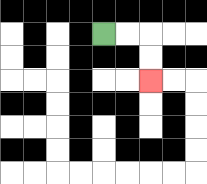{'start': '[4, 1]', 'end': '[6, 3]', 'path_directions': 'R,R,D,D', 'path_coordinates': '[[4, 1], [5, 1], [6, 1], [6, 2], [6, 3]]'}